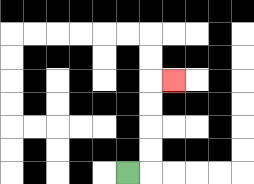{'start': '[5, 7]', 'end': '[7, 3]', 'path_directions': 'R,U,U,U,U,R', 'path_coordinates': '[[5, 7], [6, 7], [6, 6], [6, 5], [6, 4], [6, 3], [7, 3]]'}